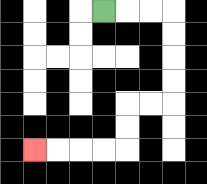{'start': '[4, 0]', 'end': '[1, 6]', 'path_directions': 'R,R,R,D,D,D,D,L,L,D,D,L,L,L,L', 'path_coordinates': '[[4, 0], [5, 0], [6, 0], [7, 0], [7, 1], [7, 2], [7, 3], [7, 4], [6, 4], [5, 4], [5, 5], [5, 6], [4, 6], [3, 6], [2, 6], [1, 6]]'}